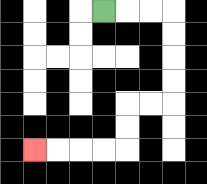{'start': '[4, 0]', 'end': '[1, 6]', 'path_directions': 'R,R,R,D,D,D,D,L,L,D,D,L,L,L,L', 'path_coordinates': '[[4, 0], [5, 0], [6, 0], [7, 0], [7, 1], [7, 2], [7, 3], [7, 4], [6, 4], [5, 4], [5, 5], [5, 6], [4, 6], [3, 6], [2, 6], [1, 6]]'}